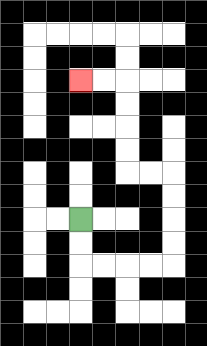{'start': '[3, 9]', 'end': '[3, 3]', 'path_directions': 'D,D,R,R,R,R,U,U,U,U,L,L,U,U,U,U,L,L', 'path_coordinates': '[[3, 9], [3, 10], [3, 11], [4, 11], [5, 11], [6, 11], [7, 11], [7, 10], [7, 9], [7, 8], [7, 7], [6, 7], [5, 7], [5, 6], [5, 5], [5, 4], [5, 3], [4, 3], [3, 3]]'}